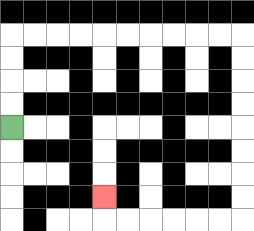{'start': '[0, 5]', 'end': '[4, 8]', 'path_directions': 'U,U,U,U,R,R,R,R,R,R,R,R,R,R,D,D,D,D,D,D,D,D,L,L,L,L,L,L,U', 'path_coordinates': '[[0, 5], [0, 4], [0, 3], [0, 2], [0, 1], [1, 1], [2, 1], [3, 1], [4, 1], [5, 1], [6, 1], [7, 1], [8, 1], [9, 1], [10, 1], [10, 2], [10, 3], [10, 4], [10, 5], [10, 6], [10, 7], [10, 8], [10, 9], [9, 9], [8, 9], [7, 9], [6, 9], [5, 9], [4, 9], [4, 8]]'}